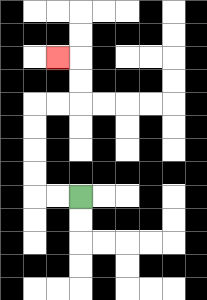{'start': '[3, 8]', 'end': '[2, 2]', 'path_directions': 'L,L,U,U,U,U,R,R,U,U,L', 'path_coordinates': '[[3, 8], [2, 8], [1, 8], [1, 7], [1, 6], [1, 5], [1, 4], [2, 4], [3, 4], [3, 3], [3, 2], [2, 2]]'}